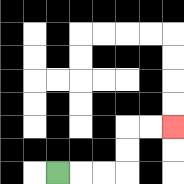{'start': '[2, 7]', 'end': '[7, 5]', 'path_directions': 'R,R,R,U,U,R,R', 'path_coordinates': '[[2, 7], [3, 7], [4, 7], [5, 7], [5, 6], [5, 5], [6, 5], [7, 5]]'}